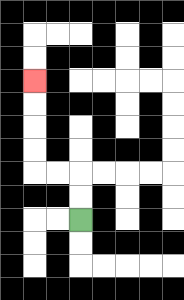{'start': '[3, 9]', 'end': '[1, 3]', 'path_directions': 'U,U,L,L,U,U,U,U', 'path_coordinates': '[[3, 9], [3, 8], [3, 7], [2, 7], [1, 7], [1, 6], [1, 5], [1, 4], [1, 3]]'}